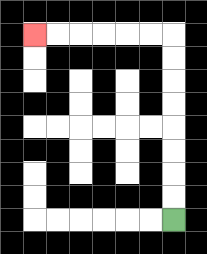{'start': '[7, 9]', 'end': '[1, 1]', 'path_directions': 'U,U,U,U,U,U,U,U,L,L,L,L,L,L', 'path_coordinates': '[[7, 9], [7, 8], [7, 7], [7, 6], [7, 5], [7, 4], [7, 3], [7, 2], [7, 1], [6, 1], [5, 1], [4, 1], [3, 1], [2, 1], [1, 1]]'}